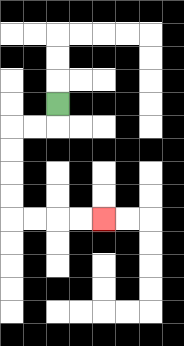{'start': '[2, 4]', 'end': '[4, 9]', 'path_directions': 'D,L,L,D,D,D,D,R,R,R,R', 'path_coordinates': '[[2, 4], [2, 5], [1, 5], [0, 5], [0, 6], [0, 7], [0, 8], [0, 9], [1, 9], [2, 9], [3, 9], [4, 9]]'}